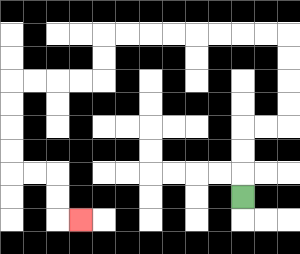{'start': '[10, 8]', 'end': '[3, 9]', 'path_directions': 'U,U,U,R,R,U,U,U,U,L,L,L,L,L,L,L,L,D,D,L,L,L,L,D,D,D,D,R,R,D,D,R', 'path_coordinates': '[[10, 8], [10, 7], [10, 6], [10, 5], [11, 5], [12, 5], [12, 4], [12, 3], [12, 2], [12, 1], [11, 1], [10, 1], [9, 1], [8, 1], [7, 1], [6, 1], [5, 1], [4, 1], [4, 2], [4, 3], [3, 3], [2, 3], [1, 3], [0, 3], [0, 4], [0, 5], [0, 6], [0, 7], [1, 7], [2, 7], [2, 8], [2, 9], [3, 9]]'}